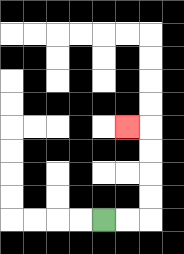{'start': '[4, 9]', 'end': '[5, 5]', 'path_directions': 'R,R,U,U,U,U,L', 'path_coordinates': '[[4, 9], [5, 9], [6, 9], [6, 8], [6, 7], [6, 6], [6, 5], [5, 5]]'}